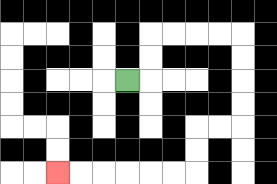{'start': '[5, 3]', 'end': '[2, 7]', 'path_directions': 'R,U,U,R,R,R,R,D,D,D,D,L,L,D,D,L,L,L,L,L,L', 'path_coordinates': '[[5, 3], [6, 3], [6, 2], [6, 1], [7, 1], [8, 1], [9, 1], [10, 1], [10, 2], [10, 3], [10, 4], [10, 5], [9, 5], [8, 5], [8, 6], [8, 7], [7, 7], [6, 7], [5, 7], [4, 7], [3, 7], [2, 7]]'}